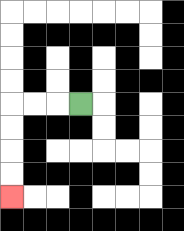{'start': '[3, 4]', 'end': '[0, 8]', 'path_directions': 'L,L,L,D,D,D,D', 'path_coordinates': '[[3, 4], [2, 4], [1, 4], [0, 4], [0, 5], [0, 6], [0, 7], [0, 8]]'}